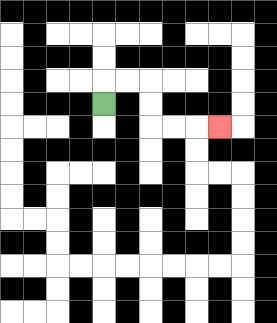{'start': '[4, 4]', 'end': '[9, 5]', 'path_directions': 'U,R,R,D,D,R,R,R', 'path_coordinates': '[[4, 4], [4, 3], [5, 3], [6, 3], [6, 4], [6, 5], [7, 5], [8, 5], [9, 5]]'}